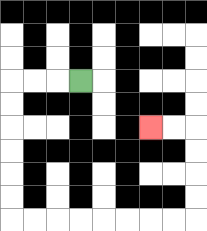{'start': '[3, 3]', 'end': '[6, 5]', 'path_directions': 'L,L,L,D,D,D,D,D,D,R,R,R,R,R,R,R,R,U,U,U,U,L,L', 'path_coordinates': '[[3, 3], [2, 3], [1, 3], [0, 3], [0, 4], [0, 5], [0, 6], [0, 7], [0, 8], [0, 9], [1, 9], [2, 9], [3, 9], [4, 9], [5, 9], [6, 9], [7, 9], [8, 9], [8, 8], [8, 7], [8, 6], [8, 5], [7, 5], [6, 5]]'}